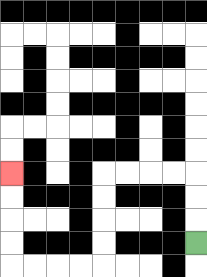{'start': '[8, 10]', 'end': '[0, 7]', 'path_directions': 'U,U,U,L,L,L,L,D,D,D,D,L,L,L,L,U,U,U,U', 'path_coordinates': '[[8, 10], [8, 9], [8, 8], [8, 7], [7, 7], [6, 7], [5, 7], [4, 7], [4, 8], [4, 9], [4, 10], [4, 11], [3, 11], [2, 11], [1, 11], [0, 11], [0, 10], [0, 9], [0, 8], [0, 7]]'}